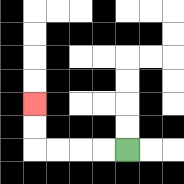{'start': '[5, 6]', 'end': '[1, 4]', 'path_directions': 'L,L,L,L,U,U', 'path_coordinates': '[[5, 6], [4, 6], [3, 6], [2, 6], [1, 6], [1, 5], [1, 4]]'}